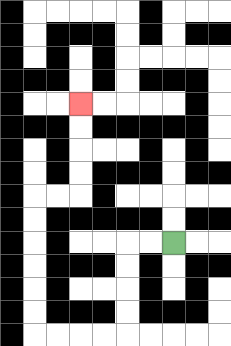{'start': '[7, 10]', 'end': '[3, 4]', 'path_directions': 'L,L,D,D,D,D,L,L,L,L,U,U,U,U,U,U,R,R,U,U,U,U', 'path_coordinates': '[[7, 10], [6, 10], [5, 10], [5, 11], [5, 12], [5, 13], [5, 14], [4, 14], [3, 14], [2, 14], [1, 14], [1, 13], [1, 12], [1, 11], [1, 10], [1, 9], [1, 8], [2, 8], [3, 8], [3, 7], [3, 6], [3, 5], [3, 4]]'}